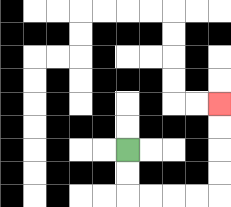{'start': '[5, 6]', 'end': '[9, 4]', 'path_directions': 'D,D,R,R,R,R,U,U,U,U', 'path_coordinates': '[[5, 6], [5, 7], [5, 8], [6, 8], [7, 8], [8, 8], [9, 8], [9, 7], [9, 6], [9, 5], [9, 4]]'}